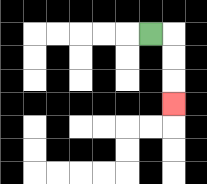{'start': '[6, 1]', 'end': '[7, 4]', 'path_directions': 'R,D,D,D', 'path_coordinates': '[[6, 1], [7, 1], [7, 2], [7, 3], [7, 4]]'}